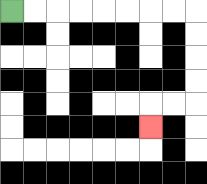{'start': '[0, 0]', 'end': '[6, 5]', 'path_directions': 'R,R,R,R,R,R,R,R,D,D,D,D,L,L,D', 'path_coordinates': '[[0, 0], [1, 0], [2, 0], [3, 0], [4, 0], [5, 0], [6, 0], [7, 0], [8, 0], [8, 1], [8, 2], [8, 3], [8, 4], [7, 4], [6, 4], [6, 5]]'}